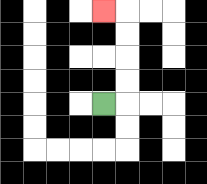{'start': '[4, 4]', 'end': '[4, 0]', 'path_directions': 'R,U,U,U,U,L', 'path_coordinates': '[[4, 4], [5, 4], [5, 3], [5, 2], [5, 1], [5, 0], [4, 0]]'}